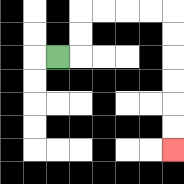{'start': '[2, 2]', 'end': '[7, 6]', 'path_directions': 'R,U,U,R,R,R,R,D,D,D,D,D,D', 'path_coordinates': '[[2, 2], [3, 2], [3, 1], [3, 0], [4, 0], [5, 0], [6, 0], [7, 0], [7, 1], [7, 2], [7, 3], [7, 4], [7, 5], [7, 6]]'}